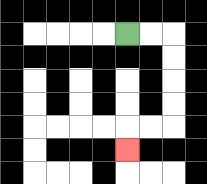{'start': '[5, 1]', 'end': '[5, 6]', 'path_directions': 'R,R,D,D,D,D,L,L,D', 'path_coordinates': '[[5, 1], [6, 1], [7, 1], [7, 2], [7, 3], [7, 4], [7, 5], [6, 5], [5, 5], [5, 6]]'}